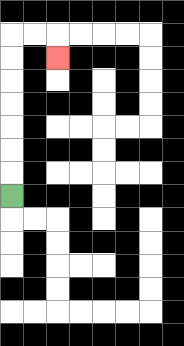{'start': '[0, 8]', 'end': '[2, 2]', 'path_directions': 'U,U,U,U,U,U,U,R,R,D', 'path_coordinates': '[[0, 8], [0, 7], [0, 6], [0, 5], [0, 4], [0, 3], [0, 2], [0, 1], [1, 1], [2, 1], [2, 2]]'}